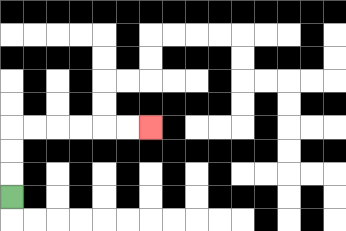{'start': '[0, 8]', 'end': '[6, 5]', 'path_directions': 'U,U,U,R,R,R,R,R,R', 'path_coordinates': '[[0, 8], [0, 7], [0, 6], [0, 5], [1, 5], [2, 5], [3, 5], [4, 5], [5, 5], [6, 5]]'}